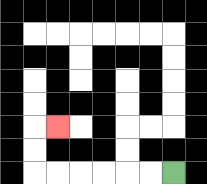{'start': '[7, 7]', 'end': '[2, 5]', 'path_directions': 'L,L,L,L,L,L,U,U,R', 'path_coordinates': '[[7, 7], [6, 7], [5, 7], [4, 7], [3, 7], [2, 7], [1, 7], [1, 6], [1, 5], [2, 5]]'}